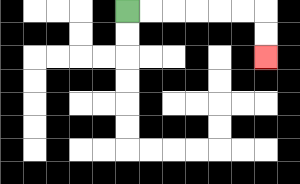{'start': '[5, 0]', 'end': '[11, 2]', 'path_directions': 'R,R,R,R,R,R,D,D', 'path_coordinates': '[[5, 0], [6, 0], [7, 0], [8, 0], [9, 0], [10, 0], [11, 0], [11, 1], [11, 2]]'}